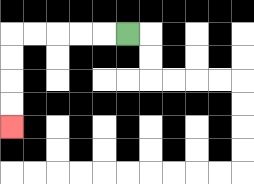{'start': '[5, 1]', 'end': '[0, 5]', 'path_directions': 'L,L,L,L,L,D,D,D,D', 'path_coordinates': '[[5, 1], [4, 1], [3, 1], [2, 1], [1, 1], [0, 1], [0, 2], [0, 3], [0, 4], [0, 5]]'}